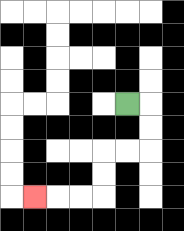{'start': '[5, 4]', 'end': '[1, 8]', 'path_directions': 'R,D,D,L,L,D,D,L,L,L', 'path_coordinates': '[[5, 4], [6, 4], [6, 5], [6, 6], [5, 6], [4, 6], [4, 7], [4, 8], [3, 8], [2, 8], [1, 8]]'}